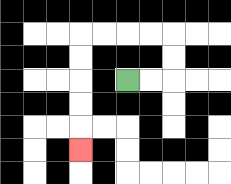{'start': '[5, 3]', 'end': '[3, 6]', 'path_directions': 'R,R,U,U,L,L,L,L,D,D,D,D,D', 'path_coordinates': '[[5, 3], [6, 3], [7, 3], [7, 2], [7, 1], [6, 1], [5, 1], [4, 1], [3, 1], [3, 2], [3, 3], [3, 4], [3, 5], [3, 6]]'}